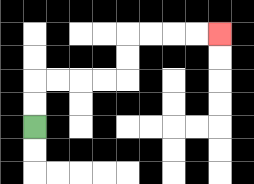{'start': '[1, 5]', 'end': '[9, 1]', 'path_directions': 'U,U,R,R,R,R,U,U,R,R,R,R', 'path_coordinates': '[[1, 5], [1, 4], [1, 3], [2, 3], [3, 3], [4, 3], [5, 3], [5, 2], [5, 1], [6, 1], [7, 1], [8, 1], [9, 1]]'}